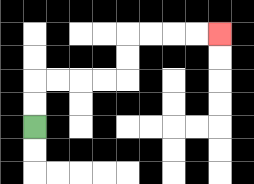{'start': '[1, 5]', 'end': '[9, 1]', 'path_directions': 'U,U,R,R,R,R,U,U,R,R,R,R', 'path_coordinates': '[[1, 5], [1, 4], [1, 3], [2, 3], [3, 3], [4, 3], [5, 3], [5, 2], [5, 1], [6, 1], [7, 1], [8, 1], [9, 1]]'}